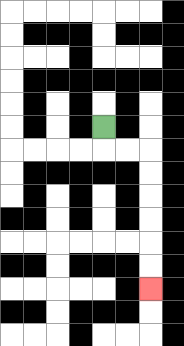{'start': '[4, 5]', 'end': '[6, 12]', 'path_directions': 'D,R,R,D,D,D,D,D,D', 'path_coordinates': '[[4, 5], [4, 6], [5, 6], [6, 6], [6, 7], [6, 8], [6, 9], [6, 10], [6, 11], [6, 12]]'}